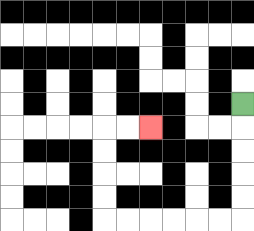{'start': '[10, 4]', 'end': '[6, 5]', 'path_directions': 'D,D,D,D,D,L,L,L,L,L,L,U,U,U,U,R,R', 'path_coordinates': '[[10, 4], [10, 5], [10, 6], [10, 7], [10, 8], [10, 9], [9, 9], [8, 9], [7, 9], [6, 9], [5, 9], [4, 9], [4, 8], [4, 7], [4, 6], [4, 5], [5, 5], [6, 5]]'}